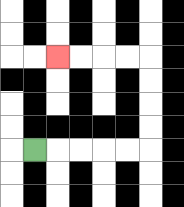{'start': '[1, 6]', 'end': '[2, 2]', 'path_directions': 'R,R,R,R,R,U,U,U,U,L,L,L,L', 'path_coordinates': '[[1, 6], [2, 6], [3, 6], [4, 6], [5, 6], [6, 6], [6, 5], [6, 4], [6, 3], [6, 2], [5, 2], [4, 2], [3, 2], [2, 2]]'}